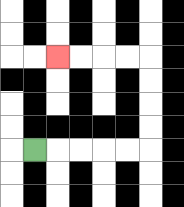{'start': '[1, 6]', 'end': '[2, 2]', 'path_directions': 'R,R,R,R,R,U,U,U,U,L,L,L,L', 'path_coordinates': '[[1, 6], [2, 6], [3, 6], [4, 6], [5, 6], [6, 6], [6, 5], [6, 4], [6, 3], [6, 2], [5, 2], [4, 2], [3, 2], [2, 2]]'}